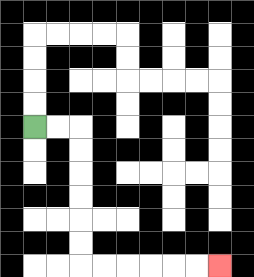{'start': '[1, 5]', 'end': '[9, 11]', 'path_directions': 'R,R,D,D,D,D,D,D,R,R,R,R,R,R', 'path_coordinates': '[[1, 5], [2, 5], [3, 5], [3, 6], [3, 7], [3, 8], [3, 9], [3, 10], [3, 11], [4, 11], [5, 11], [6, 11], [7, 11], [8, 11], [9, 11]]'}